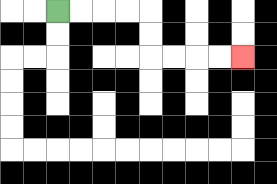{'start': '[2, 0]', 'end': '[10, 2]', 'path_directions': 'R,R,R,R,D,D,R,R,R,R', 'path_coordinates': '[[2, 0], [3, 0], [4, 0], [5, 0], [6, 0], [6, 1], [6, 2], [7, 2], [8, 2], [9, 2], [10, 2]]'}